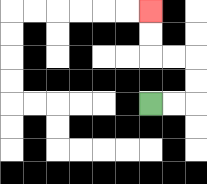{'start': '[6, 4]', 'end': '[6, 0]', 'path_directions': 'R,R,U,U,L,L,U,U', 'path_coordinates': '[[6, 4], [7, 4], [8, 4], [8, 3], [8, 2], [7, 2], [6, 2], [6, 1], [6, 0]]'}